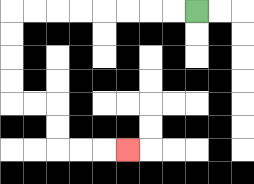{'start': '[8, 0]', 'end': '[5, 6]', 'path_directions': 'L,L,L,L,L,L,L,L,D,D,D,D,R,R,D,D,R,R,R', 'path_coordinates': '[[8, 0], [7, 0], [6, 0], [5, 0], [4, 0], [3, 0], [2, 0], [1, 0], [0, 0], [0, 1], [0, 2], [0, 3], [0, 4], [1, 4], [2, 4], [2, 5], [2, 6], [3, 6], [4, 6], [5, 6]]'}